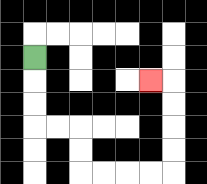{'start': '[1, 2]', 'end': '[6, 3]', 'path_directions': 'D,D,D,R,R,D,D,R,R,R,R,U,U,U,U,L', 'path_coordinates': '[[1, 2], [1, 3], [1, 4], [1, 5], [2, 5], [3, 5], [3, 6], [3, 7], [4, 7], [5, 7], [6, 7], [7, 7], [7, 6], [7, 5], [7, 4], [7, 3], [6, 3]]'}